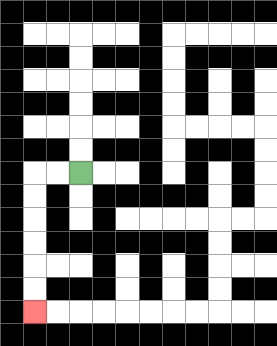{'start': '[3, 7]', 'end': '[1, 13]', 'path_directions': 'L,L,D,D,D,D,D,D', 'path_coordinates': '[[3, 7], [2, 7], [1, 7], [1, 8], [1, 9], [1, 10], [1, 11], [1, 12], [1, 13]]'}